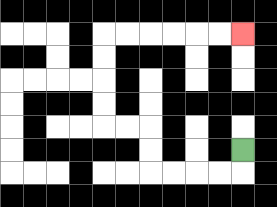{'start': '[10, 6]', 'end': '[10, 1]', 'path_directions': 'D,L,L,L,L,U,U,L,L,U,U,U,U,R,R,R,R,R,R', 'path_coordinates': '[[10, 6], [10, 7], [9, 7], [8, 7], [7, 7], [6, 7], [6, 6], [6, 5], [5, 5], [4, 5], [4, 4], [4, 3], [4, 2], [4, 1], [5, 1], [6, 1], [7, 1], [8, 1], [9, 1], [10, 1]]'}